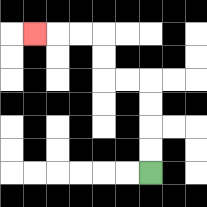{'start': '[6, 7]', 'end': '[1, 1]', 'path_directions': 'U,U,U,U,L,L,U,U,L,L,L', 'path_coordinates': '[[6, 7], [6, 6], [6, 5], [6, 4], [6, 3], [5, 3], [4, 3], [4, 2], [4, 1], [3, 1], [2, 1], [1, 1]]'}